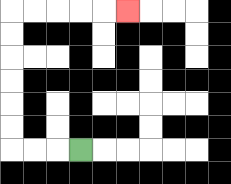{'start': '[3, 6]', 'end': '[5, 0]', 'path_directions': 'L,L,L,U,U,U,U,U,U,R,R,R,R,R', 'path_coordinates': '[[3, 6], [2, 6], [1, 6], [0, 6], [0, 5], [0, 4], [0, 3], [0, 2], [0, 1], [0, 0], [1, 0], [2, 0], [3, 0], [4, 0], [5, 0]]'}